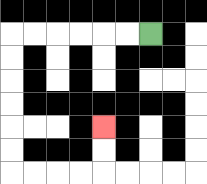{'start': '[6, 1]', 'end': '[4, 5]', 'path_directions': 'L,L,L,L,L,L,D,D,D,D,D,D,R,R,R,R,U,U', 'path_coordinates': '[[6, 1], [5, 1], [4, 1], [3, 1], [2, 1], [1, 1], [0, 1], [0, 2], [0, 3], [0, 4], [0, 5], [0, 6], [0, 7], [1, 7], [2, 7], [3, 7], [4, 7], [4, 6], [4, 5]]'}